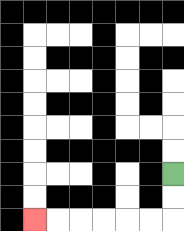{'start': '[7, 7]', 'end': '[1, 9]', 'path_directions': 'D,D,L,L,L,L,L,L', 'path_coordinates': '[[7, 7], [7, 8], [7, 9], [6, 9], [5, 9], [4, 9], [3, 9], [2, 9], [1, 9]]'}